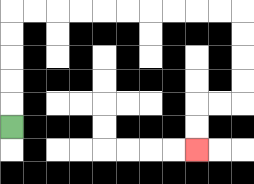{'start': '[0, 5]', 'end': '[8, 6]', 'path_directions': 'U,U,U,U,U,R,R,R,R,R,R,R,R,R,R,D,D,D,D,L,L,D,D', 'path_coordinates': '[[0, 5], [0, 4], [0, 3], [0, 2], [0, 1], [0, 0], [1, 0], [2, 0], [3, 0], [4, 0], [5, 0], [6, 0], [7, 0], [8, 0], [9, 0], [10, 0], [10, 1], [10, 2], [10, 3], [10, 4], [9, 4], [8, 4], [8, 5], [8, 6]]'}